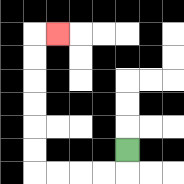{'start': '[5, 6]', 'end': '[2, 1]', 'path_directions': 'D,L,L,L,L,U,U,U,U,U,U,R', 'path_coordinates': '[[5, 6], [5, 7], [4, 7], [3, 7], [2, 7], [1, 7], [1, 6], [1, 5], [1, 4], [1, 3], [1, 2], [1, 1], [2, 1]]'}